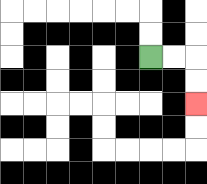{'start': '[6, 2]', 'end': '[8, 4]', 'path_directions': 'R,R,D,D', 'path_coordinates': '[[6, 2], [7, 2], [8, 2], [8, 3], [8, 4]]'}